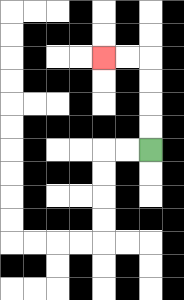{'start': '[6, 6]', 'end': '[4, 2]', 'path_directions': 'U,U,U,U,L,L', 'path_coordinates': '[[6, 6], [6, 5], [6, 4], [6, 3], [6, 2], [5, 2], [4, 2]]'}